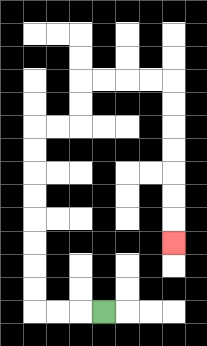{'start': '[4, 13]', 'end': '[7, 10]', 'path_directions': 'L,L,L,U,U,U,U,U,U,U,U,R,R,U,U,R,R,R,R,D,D,D,D,D,D,D', 'path_coordinates': '[[4, 13], [3, 13], [2, 13], [1, 13], [1, 12], [1, 11], [1, 10], [1, 9], [1, 8], [1, 7], [1, 6], [1, 5], [2, 5], [3, 5], [3, 4], [3, 3], [4, 3], [5, 3], [6, 3], [7, 3], [7, 4], [7, 5], [7, 6], [7, 7], [7, 8], [7, 9], [7, 10]]'}